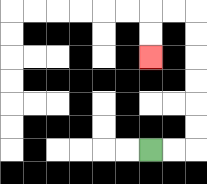{'start': '[6, 6]', 'end': '[6, 2]', 'path_directions': 'R,R,U,U,U,U,U,U,L,L,D,D', 'path_coordinates': '[[6, 6], [7, 6], [8, 6], [8, 5], [8, 4], [8, 3], [8, 2], [8, 1], [8, 0], [7, 0], [6, 0], [6, 1], [6, 2]]'}